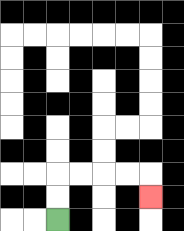{'start': '[2, 9]', 'end': '[6, 8]', 'path_directions': 'U,U,R,R,R,R,D', 'path_coordinates': '[[2, 9], [2, 8], [2, 7], [3, 7], [4, 7], [5, 7], [6, 7], [6, 8]]'}